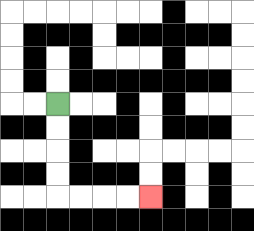{'start': '[2, 4]', 'end': '[6, 8]', 'path_directions': 'D,D,D,D,R,R,R,R', 'path_coordinates': '[[2, 4], [2, 5], [2, 6], [2, 7], [2, 8], [3, 8], [4, 8], [5, 8], [6, 8]]'}